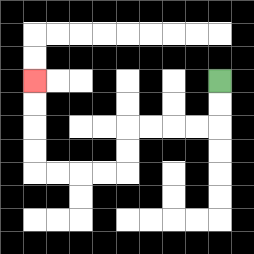{'start': '[9, 3]', 'end': '[1, 3]', 'path_directions': 'D,D,L,L,L,L,D,D,L,L,L,L,U,U,U,U', 'path_coordinates': '[[9, 3], [9, 4], [9, 5], [8, 5], [7, 5], [6, 5], [5, 5], [5, 6], [5, 7], [4, 7], [3, 7], [2, 7], [1, 7], [1, 6], [1, 5], [1, 4], [1, 3]]'}